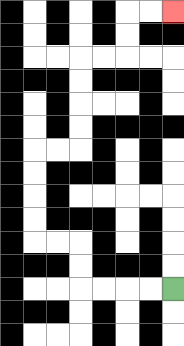{'start': '[7, 12]', 'end': '[7, 0]', 'path_directions': 'L,L,L,L,U,U,L,L,U,U,U,U,R,R,U,U,U,U,R,R,U,U,R,R', 'path_coordinates': '[[7, 12], [6, 12], [5, 12], [4, 12], [3, 12], [3, 11], [3, 10], [2, 10], [1, 10], [1, 9], [1, 8], [1, 7], [1, 6], [2, 6], [3, 6], [3, 5], [3, 4], [3, 3], [3, 2], [4, 2], [5, 2], [5, 1], [5, 0], [6, 0], [7, 0]]'}